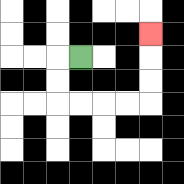{'start': '[3, 2]', 'end': '[6, 1]', 'path_directions': 'L,D,D,R,R,R,R,U,U,U', 'path_coordinates': '[[3, 2], [2, 2], [2, 3], [2, 4], [3, 4], [4, 4], [5, 4], [6, 4], [6, 3], [6, 2], [6, 1]]'}